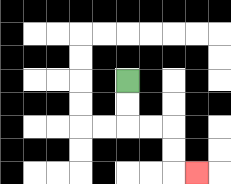{'start': '[5, 3]', 'end': '[8, 7]', 'path_directions': 'D,D,R,R,D,D,R', 'path_coordinates': '[[5, 3], [5, 4], [5, 5], [6, 5], [7, 5], [7, 6], [7, 7], [8, 7]]'}